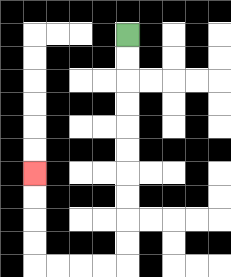{'start': '[5, 1]', 'end': '[1, 7]', 'path_directions': 'D,D,D,D,D,D,D,D,D,D,L,L,L,L,U,U,U,U', 'path_coordinates': '[[5, 1], [5, 2], [5, 3], [5, 4], [5, 5], [5, 6], [5, 7], [5, 8], [5, 9], [5, 10], [5, 11], [4, 11], [3, 11], [2, 11], [1, 11], [1, 10], [1, 9], [1, 8], [1, 7]]'}